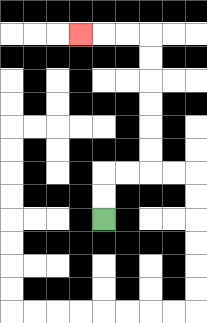{'start': '[4, 9]', 'end': '[3, 1]', 'path_directions': 'U,U,R,R,U,U,U,U,U,U,L,L,L', 'path_coordinates': '[[4, 9], [4, 8], [4, 7], [5, 7], [6, 7], [6, 6], [6, 5], [6, 4], [6, 3], [6, 2], [6, 1], [5, 1], [4, 1], [3, 1]]'}